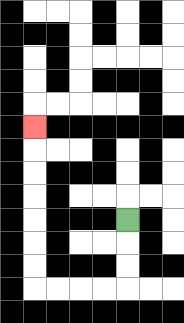{'start': '[5, 9]', 'end': '[1, 5]', 'path_directions': 'D,D,D,L,L,L,L,U,U,U,U,U,U,U', 'path_coordinates': '[[5, 9], [5, 10], [5, 11], [5, 12], [4, 12], [3, 12], [2, 12], [1, 12], [1, 11], [1, 10], [1, 9], [1, 8], [1, 7], [1, 6], [1, 5]]'}